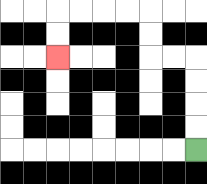{'start': '[8, 6]', 'end': '[2, 2]', 'path_directions': 'U,U,U,U,L,L,U,U,L,L,L,L,D,D', 'path_coordinates': '[[8, 6], [8, 5], [8, 4], [8, 3], [8, 2], [7, 2], [6, 2], [6, 1], [6, 0], [5, 0], [4, 0], [3, 0], [2, 0], [2, 1], [2, 2]]'}